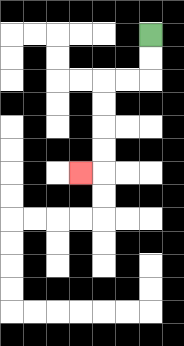{'start': '[6, 1]', 'end': '[3, 7]', 'path_directions': 'D,D,L,L,D,D,D,D,L', 'path_coordinates': '[[6, 1], [6, 2], [6, 3], [5, 3], [4, 3], [4, 4], [4, 5], [4, 6], [4, 7], [3, 7]]'}